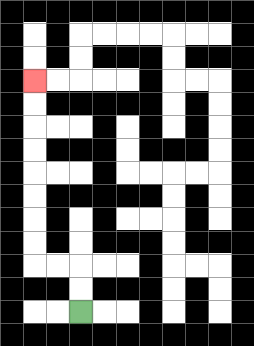{'start': '[3, 13]', 'end': '[1, 3]', 'path_directions': 'U,U,L,L,U,U,U,U,U,U,U,U', 'path_coordinates': '[[3, 13], [3, 12], [3, 11], [2, 11], [1, 11], [1, 10], [1, 9], [1, 8], [1, 7], [1, 6], [1, 5], [1, 4], [1, 3]]'}